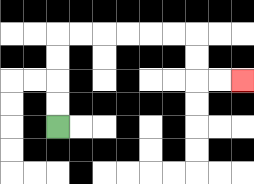{'start': '[2, 5]', 'end': '[10, 3]', 'path_directions': 'U,U,U,U,R,R,R,R,R,R,D,D,R,R', 'path_coordinates': '[[2, 5], [2, 4], [2, 3], [2, 2], [2, 1], [3, 1], [4, 1], [5, 1], [6, 1], [7, 1], [8, 1], [8, 2], [8, 3], [9, 3], [10, 3]]'}